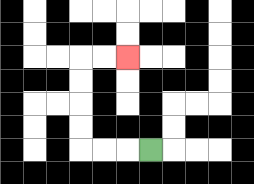{'start': '[6, 6]', 'end': '[5, 2]', 'path_directions': 'L,L,L,U,U,U,U,R,R', 'path_coordinates': '[[6, 6], [5, 6], [4, 6], [3, 6], [3, 5], [3, 4], [3, 3], [3, 2], [4, 2], [5, 2]]'}